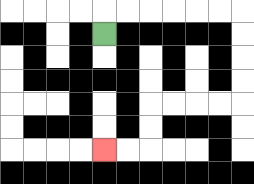{'start': '[4, 1]', 'end': '[4, 6]', 'path_directions': 'U,R,R,R,R,R,R,D,D,D,D,L,L,L,L,D,D,L,L', 'path_coordinates': '[[4, 1], [4, 0], [5, 0], [6, 0], [7, 0], [8, 0], [9, 0], [10, 0], [10, 1], [10, 2], [10, 3], [10, 4], [9, 4], [8, 4], [7, 4], [6, 4], [6, 5], [6, 6], [5, 6], [4, 6]]'}